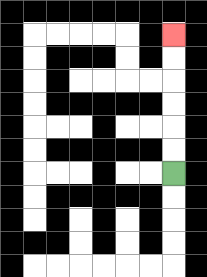{'start': '[7, 7]', 'end': '[7, 1]', 'path_directions': 'U,U,U,U,U,U', 'path_coordinates': '[[7, 7], [7, 6], [7, 5], [7, 4], [7, 3], [7, 2], [7, 1]]'}